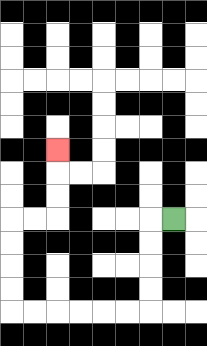{'start': '[7, 9]', 'end': '[2, 6]', 'path_directions': 'L,D,D,D,D,L,L,L,L,L,L,U,U,U,U,R,R,U,U,U', 'path_coordinates': '[[7, 9], [6, 9], [6, 10], [6, 11], [6, 12], [6, 13], [5, 13], [4, 13], [3, 13], [2, 13], [1, 13], [0, 13], [0, 12], [0, 11], [0, 10], [0, 9], [1, 9], [2, 9], [2, 8], [2, 7], [2, 6]]'}